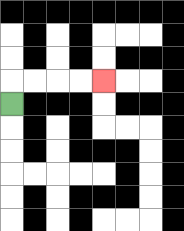{'start': '[0, 4]', 'end': '[4, 3]', 'path_directions': 'U,R,R,R,R', 'path_coordinates': '[[0, 4], [0, 3], [1, 3], [2, 3], [3, 3], [4, 3]]'}